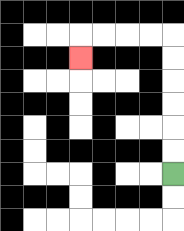{'start': '[7, 7]', 'end': '[3, 2]', 'path_directions': 'U,U,U,U,U,U,L,L,L,L,D', 'path_coordinates': '[[7, 7], [7, 6], [7, 5], [7, 4], [7, 3], [7, 2], [7, 1], [6, 1], [5, 1], [4, 1], [3, 1], [3, 2]]'}